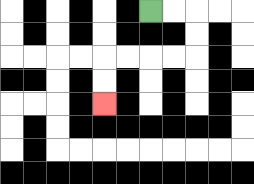{'start': '[6, 0]', 'end': '[4, 4]', 'path_directions': 'R,R,D,D,L,L,L,L,D,D', 'path_coordinates': '[[6, 0], [7, 0], [8, 0], [8, 1], [8, 2], [7, 2], [6, 2], [5, 2], [4, 2], [4, 3], [4, 4]]'}